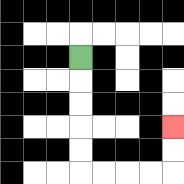{'start': '[3, 2]', 'end': '[7, 5]', 'path_directions': 'D,D,D,D,D,R,R,R,R,U,U', 'path_coordinates': '[[3, 2], [3, 3], [3, 4], [3, 5], [3, 6], [3, 7], [4, 7], [5, 7], [6, 7], [7, 7], [7, 6], [7, 5]]'}